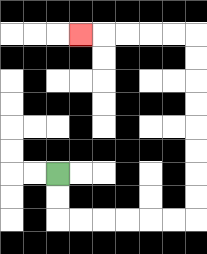{'start': '[2, 7]', 'end': '[3, 1]', 'path_directions': 'D,D,R,R,R,R,R,R,U,U,U,U,U,U,U,U,L,L,L,L,L', 'path_coordinates': '[[2, 7], [2, 8], [2, 9], [3, 9], [4, 9], [5, 9], [6, 9], [7, 9], [8, 9], [8, 8], [8, 7], [8, 6], [8, 5], [8, 4], [8, 3], [8, 2], [8, 1], [7, 1], [6, 1], [5, 1], [4, 1], [3, 1]]'}